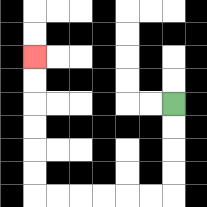{'start': '[7, 4]', 'end': '[1, 2]', 'path_directions': 'D,D,D,D,L,L,L,L,L,L,U,U,U,U,U,U', 'path_coordinates': '[[7, 4], [7, 5], [7, 6], [7, 7], [7, 8], [6, 8], [5, 8], [4, 8], [3, 8], [2, 8], [1, 8], [1, 7], [1, 6], [1, 5], [1, 4], [1, 3], [1, 2]]'}